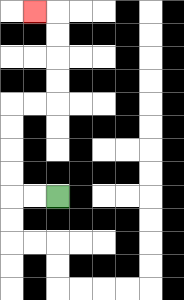{'start': '[2, 8]', 'end': '[1, 0]', 'path_directions': 'L,L,U,U,U,U,R,R,U,U,U,U,L', 'path_coordinates': '[[2, 8], [1, 8], [0, 8], [0, 7], [0, 6], [0, 5], [0, 4], [1, 4], [2, 4], [2, 3], [2, 2], [2, 1], [2, 0], [1, 0]]'}